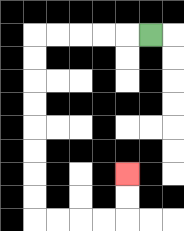{'start': '[6, 1]', 'end': '[5, 7]', 'path_directions': 'L,L,L,L,L,D,D,D,D,D,D,D,D,R,R,R,R,U,U', 'path_coordinates': '[[6, 1], [5, 1], [4, 1], [3, 1], [2, 1], [1, 1], [1, 2], [1, 3], [1, 4], [1, 5], [1, 6], [1, 7], [1, 8], [1, 9], [2, 9], [3, 9], [4, 9], [5, 9], [5, 8], [5, 7]]'}